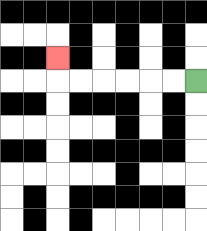{'start': '[8, 3]', 'end': '[2, 2]', 'path_directions': 'L,L,L,L,L,L,U', 'path_coordinates': '[[8, 3], [7, 3], [6, 3], [5, 3], [4, 3], [3, 3], [2, 3], [2, 2]]'}